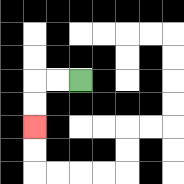{'start': '[3, 3]', 'end': '[1, 5]', 'path_directions': 'L,L,D,D', 'path_coordinates': '[[3, 3], [2, 3], [1, 3], [1, 4], [1, 5]]'}